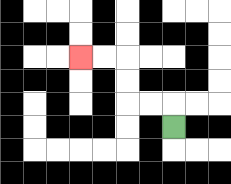{'start': '[7, 5]', 'end': '[3, 2]', 'path_directions': 'U,L,L,U,U,L,L', 'path_coordinates': '[[7, 5], [7, 4], [6, 4], [5, 4], [5, 3], [5, 2], [4, 2], [3, 2]]'}